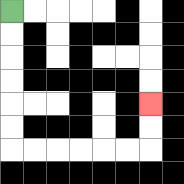{'start': '[0, 0]', 'end': '[6, 4]', 'path_directions': 'D,D,D,D,D,D,R,R,R,R,R,R,U,U', 'path_coordinates': '[[0, 0], [0, 1], [0, 2], [0, 3], [0, 4], [0, 5], [0, 6], [1, 6], [2, 6], [3, 6], [4, 6], [5, 6], [6, 6], [6, 5], [6, 4]]'}